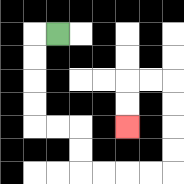{'start': '[2, 1]', 'end': '[5, 5]', 'path_directions': 'L,D,D,D,D,R,R,D,D,R,R,R,R,U,U,U,U,L,L,D,D', 'path_coordinates': '[[2, 1], [1, 1], [1, 2], [1, 3], [1, 4], [1, 5], [2, 5], [3, 5], [3, 6], [3, 7], [4, 7], [5, 7], [6, 7], [7, 7], [7, 6], [7, 5], [7, 4], [7, 3], [6, 3], [5, 3], [5, 4], [5, 5]]'}